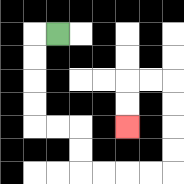{'start': '[2, 1]', 'end': '[5, 5]', 'path_directions': 'L,D,D,D,D,R,R,D,D,R,R,R,R,U,U,U,U,L,L,D,D', 'path_coordinates': '[[2, 1], [1, 1], [1, 2], [1, 3], [1, 4], [1, 5], [2, 5], [3, 5], [3, 6], [3, 7], [4, 7], [5, 7], [6, 7], [7, 7], [7, 6], [7, 5], [7, 4], [7, 3], [6, 3], [5, 3], [5, 4], [5, 5]]'}